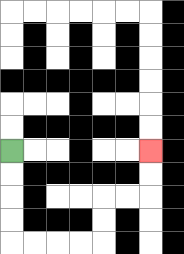{'start': '[0, 6]', 'end': '[6, 6]', 'path_directions': 'D,D,D,D,R,R,R,R,U,U,R,R,U,U', 'path_coordinates': '[[0, 6], [0, 7], [0, 8], [0, 9], [0, 10], [1, 10], [2, 10], [3, 10], [4, 10], [4, 9], [4, 8], [5, 8], [6, 8], [6, 7], [6, 6]]'}